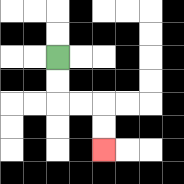{'start': '[2, 2]', 'end': '[4, 6]', 'path_directions': 'D,D,R,R,D,D', 'path_coordinates': '[[2, 2], [2, 3], [2, 4], [3, 4], [4, 4], [4, 5], [4, 6]]'}